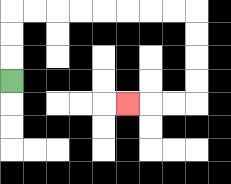{'start': '[0, 3]', 'end': '[5, 4]', 'path_directions': 'U,U,U,R,R,R,R,R,R,R,R,D,D,D,D,L,L,L', 'path_coordinates': '[[0, 3], [0, 2], [0, 1], [0, 0], [1, 0], [2, 0], [3, 0], [4, 0], [5, 0], [6, 0], [7, 0], [8, 0], [8, 1], [8, 2], [8, 3], [8, 4], [7, 4], [6, 4], [5, 4]]'}